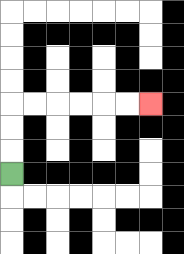{'start': '[0, 7]', 'end': '[6, 4]', 'path_directions': 'U,U,U,R,R,R,R,R,R', 'path_coordinates': '[[0, 7], [0, 6], [0, 5], [0, 4], [1, 4], [2, 4], [3, 4], [4, 4], [5, 4], [6, 4]]'}